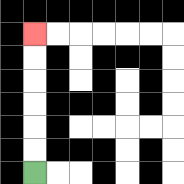{'start': '[1, 7]', 'end': '[1, 1]', 'path_directions': 'U,U,U,U,U,U', 'path_coordinates': '[[1, 7], [1, 6], [1, 5], [1, 4], [1, 3], [1, 2], [1, 1]]'}